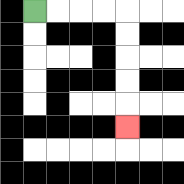{'start': '[1, 0]', 'end': '[5, 5]', 'path_directions': 'R,R,R,R,D,D,D,D,D', 'path_coordinates': '[[1, 0], [2, 0], [3, 0], [4, 0], [5, 0], [5, 1], [5, 2], [5, 3], [5, 4], [5, 5]]'}